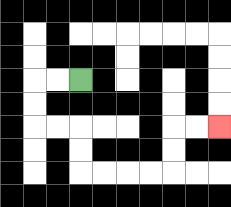{'start': '[3, 3]', 'end': '[9, 5]', 'path_directions': 'L,L,D,D,R,R,D,D,R,R,R,R,U,U,R,R', 'path_coordinates': '[[3, 3], [2, 3], [1, 3], [1, 4], [1, 5], [2, 5], [3, 5], [3, 6], [3, 7], [4, 7], [5, 7], [6, 7], [7, 7], [7, 6], [7, 5], [8, 5], [9, 5]]'}